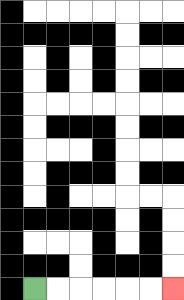{'start': '[1, 12]', 'end': '[7, 12]', 'path_directions': 'R,R,R,R,R,R', 'path_coordinates': '[[1, 12], [2, 12], [3, 12], [4, 12], [5, 12], [6, 12], [7, 12]]'}